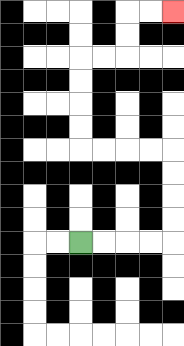{'start': '[3, 10]', 'end': '[7, 0]', 'path_directions': 'R,R,R,R,U,U,U,U,L,L,L,L,U,U,U,U,R,R,U,U,R,R', 'path_coordinates': '[[3, 10], [4, 10], [5, 10], [6, 10], [7, 10], [7, 9], [7, 8], [7, 7], [7, 6], [6, 6], [5, 6], [4, 6], [3, 6], [3, 5], [3, 4], [3, 3], [3, 2], [4, 2], [5, 2], [5, 1], [5, 0], [6, 0], [7, 0]]'}